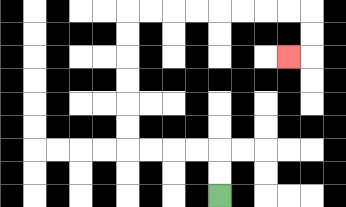{'start': '[9, 8]', 'end': '[12, 2]', 'path_directions': 'U,U,L,L,L,L,U,U,U,U,U,U,R,R,R,R,R,R,R,R,D,D,L', 'path_coordinates': '[[9, 8], [9, 7], [9, 6], [8, 6], [7, 6], [6, 6], [5, 6], [5, 5], [5, 4], [5, 3], [5, 2], [5, 1], [5, 0], [6, 0], [7, 0], [8, 0], [9, 0], [10, 0], [11, 0], [12, 0], [13, 0], [13, 1], [13, 2], [12, 2]]'}